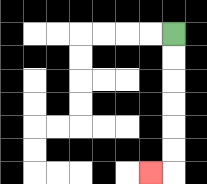{'start': '[7, 1]', 'end': '[6, 7]', 'path_directions': 'D,D,D,D,D,D,L', 'path_coordinates': '[[7, 1], [7, 2], [7, 3], [7, 4], [7, 5], [7, 6], [7, 7], [6, 7]]'}